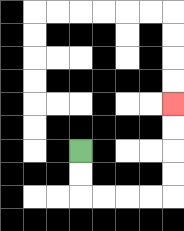{'start': '[3, 6]', 'end': '[7, 4]', 'path_directions': 'D,D,R,R,R,R,U,U,U,U', 'path_coordinates': '[[3, 6], [3, 7], [3, 8], [4, 8], [5, 8], [6, 8], [7, 8], [7, 7], [7, 6], [7, 5], [7, 4]]'}